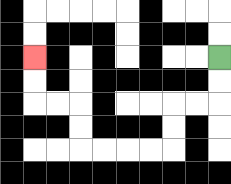{'start': '[9, 2]', 'end': '[1, 2]', 'path_directions': 'D,D,L,L,D,D,L,L,L,L,U,U,L,L,U,U', 'path_coordinates': '[[9, 2], [9, 3], [9, 4], [8, 4], [7, 4], [7, 5], [7, 6], [6, 6], [5, 6], [4, 6], [3, 6], [3, 5], [3, 4], [2, 4], [1, 4], [1, 3], [1, 2]]'}